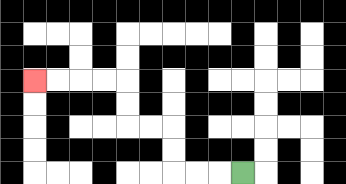{'start': '[10, 7]', 'end': '[1, 3]', 'path_directions': 'L,L,L,U,U,L,L,U,U,L,L,L,L', 'path_coordinates': '[[10, 7], [9, 7], [8, 7], [7, 7], [7, 6], [7, 5], [6, 5], [5, 5], [5, 4], [5, 3], [4, 3], [3, 3], [2, 3], [1, 3]]'}